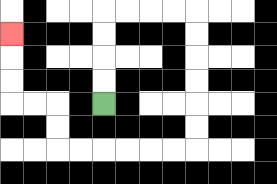{'start': '[4, 4]', 'end': '[0, 1]', 'path_directions': 'U,U,U,U,R,R,R,R,D,D,D,D,D,D,L,L,L,L,L,L,U,U,L,L,U,U,U', 'path_coordinates': '[[4, 4], [4, 3], [4, 2], [4, 1], [4, 0], [5, 0], [6, 0], [7, 0], [8, 0], [8, 1], [8, 2], [8, 3], [8, 4], [8, 5], [8, 6], [7, 6], [6, 6], [5, 6], [4, 6], [3, 6], [2, 6], [2, 5], [2, 4], [1, 4], [0, 4], [0, 3], [0, 2], [0, 1]]'}